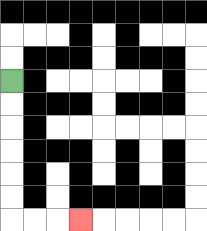{'start': '[0, 3]', 'end': '[3, 9]', 'path_directions': 'D,D,D,D,D,D,R,R,R', 'path_coordinates': '[[0, 3], [0, 4], [0, 5], [0, 6], [0, 7], [0, 8], [0, 9], [1, 9], [2, 9], [3, 9]]'}